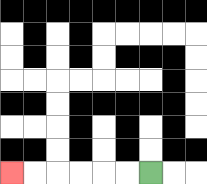{'start': '[6, 7]', 'end': '[0, 7]', 'path_directions': 'L,L,L,L,L,L', 'path_coordinates': '[[6, 7], [5, 7], [4, 7], [3, 7], [2, 7], [1, 7], [0, 7]]'}